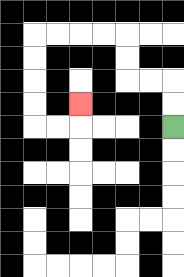{'start': '[7, 5]', 'end': '[3, 4]', 'path_directions': 'U,U,L,L,U,U,L,L,L,L,D,D,D,D,R,R,U', 'path_coordinates': '[[7, 5], [7, 4], [7, 3], [6, 3], [5, 3], [5, 2], [5, 1], [4, 1], [3, 1], [2, 1], [1, 1], [1, 2], [1, 3], [1, 4], [1, 5], [2, 5], [3, 5], [3, 4]]'}